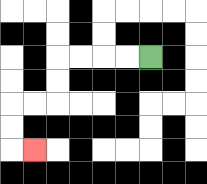{'start': '[6, 2]', 'end': '[1, 6]', 'path_directions': 'L,L,L,L,D,D,L,L,D,D,R', 'path_coordinates': '[[6, 2], [5, 2], [4, 2], [3, 2], [2, 2], [2, 3], [2, 4], [1, 4], [0, 4], [0, 5], [0, 6], [1, 6]]'}